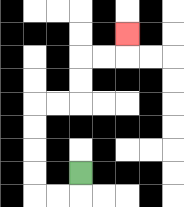{'start': '[3, 7]', 'end': '[5, 1]', 'path_directions': 'D,L,L,U,U,U,U,R,R,U,U,R,R,U', 'path_coordinates': '[[3, 7], [3, 8], [2, 8], [1, 8], [1, 7], [1, 6], [1, 5], [1, 4], [2, 4], [3, 4], [3, 3], [3, 2], [4, 2], [5, 2], [5, 1]]'}